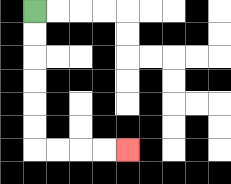{'start': '[1, 0]', 'end': '[5, 6]', 'path_directions': 'D,D,D,D,D,D,R,R,R,R', 'path_coordinates': '[[1, 0], [1, 1], [1, 2], [1, 3], [1, 4], [1, 5], [1, 6], [2, 6], [3, 6], [4, 6], [5, 6]]'}